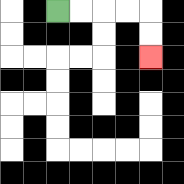{'start': '[2, 0]', 'end': '[6, 2]', 'path_directions': 'R,R,R,R,D,D', 'path_coordinates': '[[2, 0], [3, 0], [4, 0], [5, 0], [6, 0], [6, 1], [6, 2]]'}